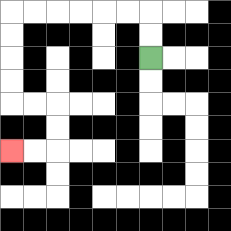{'start': '[6, 2]', 'end': '[0, 6]', 'path_directions': 'U,U,L,L,L,L,L,L,D,D,D,D,R,R,D,D,L,L', 'path_coordinates': '[[6, 2], [6, 1], [6, 0], [5, 0], [4, 0], [3, 0], [2, 0], [1, 0], [0, 0], [0, 1], [0, 2], [0, 3], [0, 4], [1, 4], [2, 4], [2, 5], [2, 6], [1, 6], [0, 6]]'}